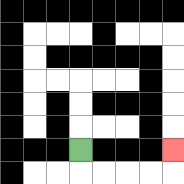{'start': '[3, 6]', 'end': '[7, 6]', 'path_directions': 'D,R,R,R,R,U', 'path_coordinates': '[[3, 6], [3, 7], [4, 7], [5, 7], [6, 7], [7, 7], [7, 6]]'}